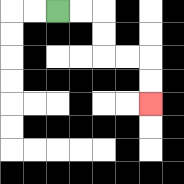{'start': '[2, 0]', 'end': '[6, 4]', 'path_directions': 'R,R,D,D,R,R,D,D', 'path_coordinates': '[[2, 0], [3, 0], [4, 0], [4, 1], [4, 2], [5, 2], [6, 2], [6, 3], [6, 4]]'}